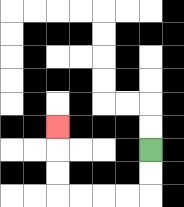{'start': '[6, 6]', 'end': '[2, 5]', 'path_directions': 'D,D,L,L,L,L,U,U,U', 'path_coordinates': '[[6, 6], [6, 7], [6, 8], [5, 8], [4, 8], [3, 8], [2, 8], [2, 7], [2, 6], [2, 5]]'}